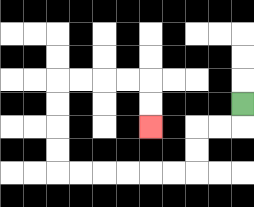{'start': '[10, 4]', 'end': '[6, 5]', 'path_directions': 'D,L,L,D,D,L,L,L,L,L,L,U,U,U,U,R,R,R,R,D,D', 'path_coordinates': '[[10, 4], [10, 5], [9, 5], [8, 5], [8, 6], [8, 7], [7, 7], [6, 7], [5, 7], [4, 7], [3, 7], [2, 7], [2, 6], [2, 5], [2, 4], [2, 3], [3, 3], [4, 3], [5, 3], [6, 3], [6, 4], [6, 5]]'}